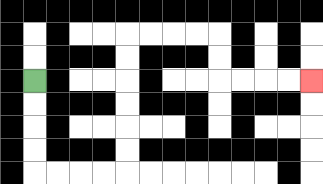{'start': '[1, 3]', 'end': '[13, 3]', 'path_directions': 'D,D,D,D,R,R,R,R,U,U,U,U,U,U,R,R,R,R,D,D,R,R,R,R', 'path_coordinates': '[[1, 3], [1, 4], [1, 5], [1, 6], [1, 7], [2, 7], [3, 7], [4, 7], [5, 7], [5, 6], [5, 5], [5, 4], [5, 3], [5, 2], [5, 1], [6, 1], [7, 1], [8, 1], [9, 1], [9, 2], [9, 3], [10, 3], [11, 3], [12, 3], [13, 3]]'}